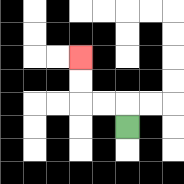{'start': '[5, 5]', 'end': '[3, 2]', 'path_directions': 'U,L,L,U,U', 'path_coordinates': '[[5, 5], [5, 4], [4, 4], [3, 4], [3, 3], [3, 2]]'}